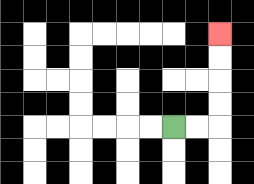{'start': '[7, 5]', 'end': '[9, 1]', 'path_directions': 'R,R,U,U,U,U', 'path_coordinates': '[[7, 5], [8, 5], [9, 5], [9, 4], [9, 3], [9, 2], [9, 1]]'}